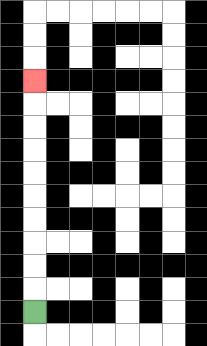{'start': '[1, 13]', 'end': '[1, 3]', 'path_directions': 'U,U,U,U,U,U,U,U,U,U', 'path_coordinates': '[[1, 13], [1, 12], [1, 11], [1, 10], [1, 9], [1, 8], [1, 7], [1, 6], [1, 5], [1, 4], [1, 3]]'}